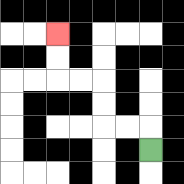{'start': '[6, 6]', 'end': '[2, 1]', 'path_directions': 'U,L,L,U,U,L,L,U,U', 'path_coordinates': '[[6, 6], [6, 5], [5, 5], [4, 5], [4, 4], [4, 3], [3, 3], [2, 3], [2, 2], [2, 1]]'}